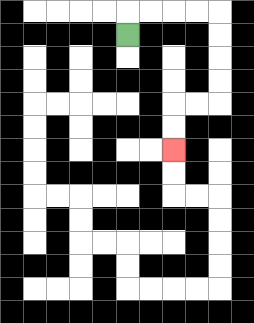{'start': '[5, 1]', 'end': '[7, 6]', 'path_directions': 'U,R,R,R,R,D,D,D,D,L,L,D,D', 'path_coordinates': '[[5, 1], [5, 0], [6, 0], [7, 0], [8, 0], [9, 0], [9, 1], [9, 2], [9, 3], [9, 4], [8, 4], [7, 4], [7, 5], [7, 6]]'}